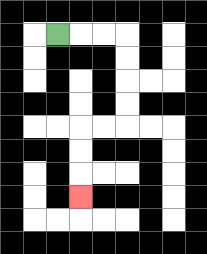{'start': '[2, 1]', 'end': '[3, 8]', 'path_directions': 'R,R,R,D,D,D,D,L,L,D,D,D', 'path_coordinates': '[[2, 1], [3, 1], [4, 1], [5, 1], [5, 2], [5, 3], [5, 4], [5, 5], [4, 5], [3, 5], [3, 6], [3, 7], [3, 8]]'}